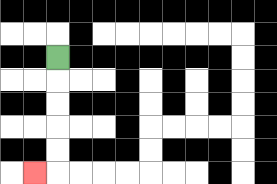{'start': '[2, 2]', 'end': '[1, 7]', 'path_directions': 'D,D,D,D,D,L', 'path_coordinates': '[[2, 2], [2, 3], [2, 4], [2, 5], [2, 6], [2, 7], [1, 7]]'}